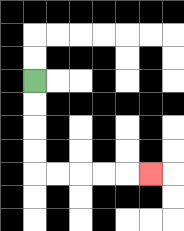{'start': '[1, 3]', 'end': '[6, 7]', 'path_directions': 'D,D,D,D,R,R,R,R,R', 'path_coordinates': '[[1, 3], [1, 4], [1, 5], [1, 6], [1, 7], [2, 7], [3, 7], [4, 7], [5, 7], [6, 7]]'}